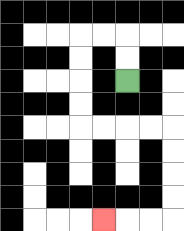{'start': '[5, 3]', 'end': '[4, 9]', 'path_directions': 'U,U,L,L,D,D,D,D,R,R,R,R,D,D,D,D,L,L,L', 'path_coordinates': '[[5, 3], [5, 2], [5, 1], [4, 1], [3, 1], [3, 2], [3, 3], [3, 4], [3, 5], [4, 5], [5, 5], [6, 5], [7, 5], [7, 6], [7, 7], [7, 8], [7, 9], [6, 9], [5, 9], [4, 9]]'}